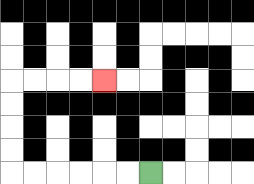{'start': '[6, 7]', 'end': '[4, 3]', 'path_directions': 'L,L,L,L,L,L,U,U,U,U,R,R,R,R', 'path_coordinates': '[[6, 7], [5, 7], [4, 7], [3, 7], [2, 7], [1, 7], [0, 7], [0, 6], [0, 5], [0, 4], [0, 3], [1, 3], [2, 3], [3, 3], [4, 3]]'}